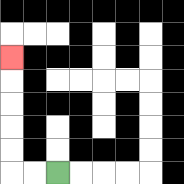{'start': '[2, 7]', 'end': '[0, 2]', 'path_directions': 'L,L,U,U,U,U,U', 'path_coordinates': '[[2, 7], [1, 7], [0, 7], [0, 6], [0, 5], [0, 4], [0, 3], [0, 2]]'}